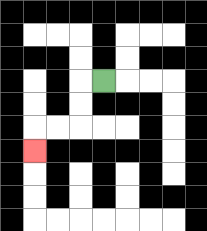{'start': '[4, 3]', 'end': '[1, 6]', 'path_directions': 'L,D,D,L,L,D', 'path_coordinates': '[[4, 3], [3, 3], [3, 4], [3, 5], [2, 5], [1, 5], [1, 6]]'}